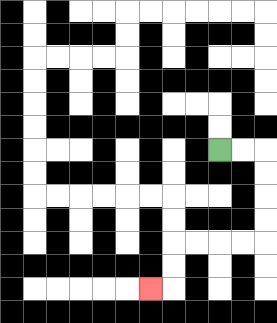{'start': '[9, 6]', 'end': '[6, 12]', 'path_directions': 'R,R,D,D,D,D,L,L,L,L,D,D,L', 'path_coordinates': '[[9, 6], [10, 6], [11, 6], [11, 7], [11, 8], [11, 9], [11, 10], [10, 10], [9, 10], [8, 10], [7, 10], [7, 11], [7, 12], [6, 12]]'}